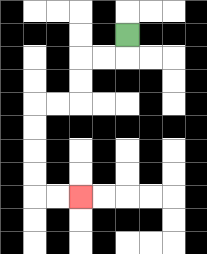{'start': '[5, 1]', 'end': '[3, 8]', 'path_directions': 'D,L,L,D,D,L,L,D,D,D,D,R,R', 'path_coordinates': '[[5, 1], [5, 2], [4, 2], [3, 2], [3, 3], [3, 4], [2, 4], [1, 4], [1, 5], [1, 6], [1, 7], [1, 8], [2, 8], [3, 8]]'}